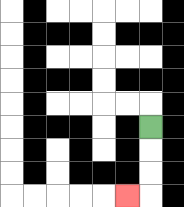{'start': '[6, 5]', 'end': '[5, 8]', 'path_directions': 'D,D,D,L', 'path_coordinates': '[[6, 5], [6, 6], [6, 7], [6, 8], [5, 8]]'}